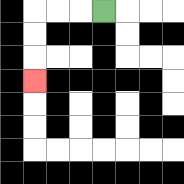{'start': '[4, 0]', 'end': '[1, 3]', 'path_directions': 'L,L,L,D,D,D', 'path_coordinates': '[[4, 0], [3, 0], [2, 0], [1, 0], [1, 1], [1, 2], [1, 3]]'}